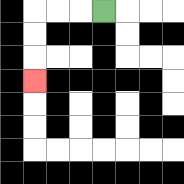{'start': '[4, 0]', 'end': '[1, 3]', 'path_directions': 'L,L,L,D,D,D', 'path_coordinates': '[[4, 0], [3, 0], [2, 0], [1, 0], [1, 1], [1, 2], [1, 3]]'}